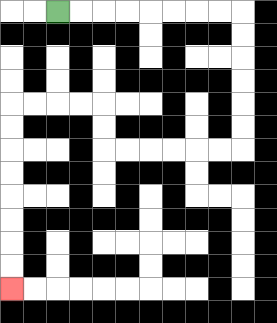{'start': '[2, 0]', 'end': '[0, 12]', 'path_directions': 'R,R,R,R,R,R,R,R,D,D,D,D,D,D,L,L,L,L,L,L,U,U,L,L,L,L,D,D,D,D,D,D,D,D', 'path_coordinates': '[[2, 0], [3, 0], [4, 0], [5, 0], [6, 0], [7, 0], [8, 0], [9, 0], [10, 0], [10, 1], [10, 2], [10, 3], [10, 4], [10, 5], [10, 6], [9, 6], [8, 6], [7, 6], [6, 6], [5, 6], [4, 6], [4, 5], [4, 4], [3, 4], [2, 4], [1, 4], [0, 4], [0, 5], [0, 6], [0, 7], [0, 8], [0, 9], [0, 10], [0, 11], [0, 12]]'}